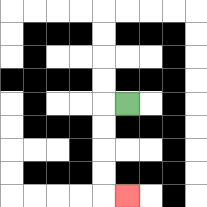{'start': '[5, 4]', 'end': '[5, 8]', 'path_directions': 'L,D,D,D,D,R', 'path_coordinates': '[[5, 4], [4, 4], [4, 5], [4, 6], [4, 7], [4, 8], [5, 8]]'}